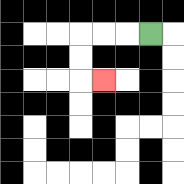{'start': '[6, 1]', 'end': '[4, 3]', 'path_directions': 'L,L,L,D,D,R', 'path_coordinates': '[[6, 1], [5, 1], [4, 1], [3, 1], [3, 2], [3, 3], [4, 3]]'}